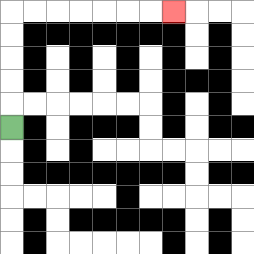{'start': '[0, 5]', 'end': '[7, 0]', 'path_directions': 'U,U,U,U,U,R,R,R,R,R,R,R', 'path_coordinates': '[[0, 5], [0, 4], [0, 3], [0, 2], [0, 1], [0, 0], [1, 0], [2, 0], [3, 0], [4, 0], [5, 0], [6, 0], [7, 0]]'}